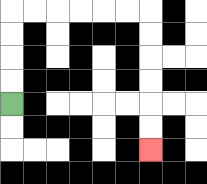{'start': '[0, 4]', 'end': '[6, 6]', 'path_directions': 'U,U,U,U,R,R,R,R,R,R,D,D,D,D,D,D', 'path_coordinates': '[[0, 4], [0, 3], [0, 2], [0, 1], [0, 0], [1, 0], [2, 0], [3, 0], [4, 0], [5, 0], [6, 0], [6, 1], [6, 2], [6, 3], [6, 4], [6, 5], [6, 6]]'}